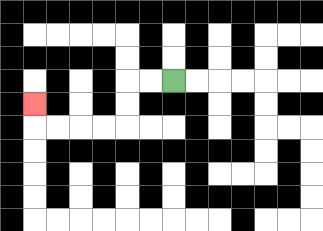{'start': '[7, 3]', 'end': '[1, 4]', 'path_directions': 'L,L,D,D,L,L,L,L,U', 'path_coordinates': '[[7, 3], [6, 3], [5, 3], [5, 4], [5, 5], [4, 5], [3, 5], [2, 5], [1, 5], [1, 4]]'}